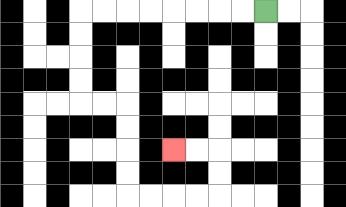{'start': '[11, 0]', 'end': '[7, 6]', 'path_directions': 'L,L,L,L,L,L,L,L,D,D,D,D,R,R,D,D,D,D,R,R,R,R,U,U,L,L', 'path_coordinates': '[[11, 0], [10, 0], [9, 0], [8, 0], [7, 0], [6, 0], [5, 0], [4, 0], [3, 0], [3, 1], [3, 2], [3, 3], [3, 4], [4, 4], [5, 4], [5, 5], [5, 6], [5, 7], [5, 8], [6, 8], [7, 8], [8, 8], [9, 8], [9, 7], [9, 6], [8, 6], [7, 6]]'}